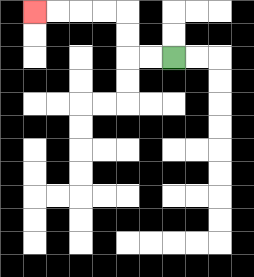{'start': '[7, 2]', 'end': '[1, 0]', 'path_directions': 'L,L,U,U,L,L,L,L', 'path_coordinates': '[[7, 2], [6, 2], [5, 2], [5, 1], [5, 0], [4, 0], [3, 0], [2, 0], [1, 0]]'}